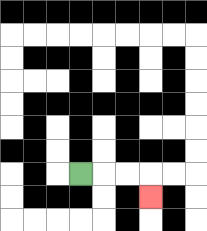{'start': '[3, 7]', 'end': '[6, 8]', 'path_directions': 'R,R,R,D', 'path_coordinates': '[[3, 7], [4, 7], [5, 7], [6, 7], [6, 8]]'}